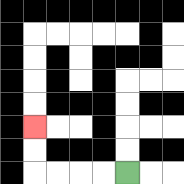{'start': '[5, 7]', 'end': '[1, 5]', 'path_directions': 'L,L,L,L,U,U', 'path_coordinates': '[[5, 7], [4, 7], [3, 7], [2, 7], [1, 7], [1, 6], [1, 5]]'}